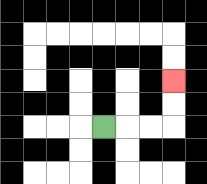{'start': '[4, 5]', 'end': '[7, 3]', 'path_directions': 'R,R,R,U,U', 'path_coordinates': '[[4, 5], [5, 5], [6, 5], [7, 5], [7, 4], [7, 3]]'}